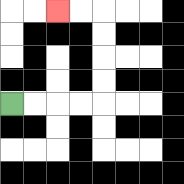{'start': '[0, 4]', 'end': '[2, 0]', 'path_directions': 'R,R,R,R,U,U,U,U,L,L', 'path_coordinates': '[[0, 4], [1, 4], [2, 4], [3, 4], [4, 4], [4, 3], [4, 2], [4, 1], [4, 0], [3, 0], [2, 0]]'}